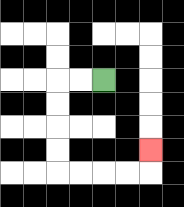{'start': '[4, 3]', 'end': '[6, 6]', 'path_directions': 'L,L,D,D,D,D,R,R,R,R,U', 'path_coordinates': '[[4, 3], [3, 3], [2, 3], [2, 4], [2, 5], [2, 6], [2, 7], [3, 7], [4, 7], [5, 7], [6, 7], [6, 6]]'}